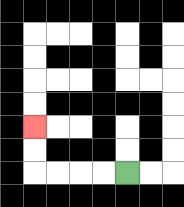{'start': '[5, 7]', 'end': '[1, 5]', 'path_directions': 'L,L,L,L,U,U', 'path_coordinates': '[[5, 7], [4, 7], [3, 7], [2, 7], [1, 7], [1, 6], [1, 5]]'}